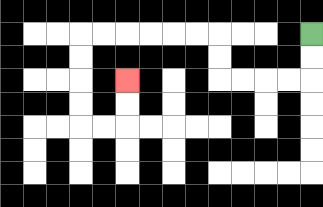{'start': '[13, 1]', 'end': '[5, 3]', 'path_directions': 'D,D,L,L,L,L,U,U,L,L,L,L,L,L,D,D,D,D,R,R,U,U', 'path_coordinates': '[[13, 1], [13, 2], [13, 3], [12, 3], [11, 3], [10, 3], [9, 3], [9, 2], [9, 1], [8, 1], [7, 1], [6, 1], [5, 1], [4, 1], [3, 1], [3, 2], [3, 3], [3, 4], [3, 5], [4, 5], [5, 5], [5, 4], [5, 3]]'}